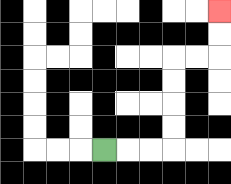{'start': '[4, 6]', 'end': '[9, 0]', 'path_directions': 'R,R,R,U,U,U,U,R,R,U,U', 'path_coordinates': '[[4, 6], [5, 6], [6, 6], [7, 6], [7, 5], [7, 4], [7, 3], [7, 2], [8, 2], [9, 2], [9, 1], [9, 0]]'}